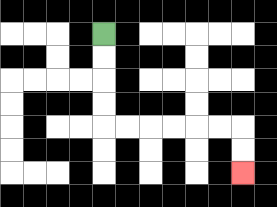{'start': '[4, 1]', 'end': '[10, 7]', 'path_directions': 'D,D,D,D,R,R,R,R,R,R,D,D', 'path_coordinates': '[[4, 1], [4, 2], [4, 3], [4, 4], [4, 5], [5, 5], [6, 5], [7, 5], [8, 5], [9, 5], [10, 5], [10, 6], [10, 7]]'}